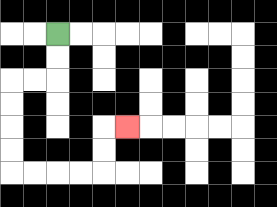{'start': '[2, 1]', 'end': '[5, 5]', 'path_directions': 'D,D,L,L,D,D,D,D,R,R,R,R,U,U,R', 'path_coordinates': '[[2, 1], [2, 2], [2, 3], [1, 3], [0, 3], [0, 4], [0, 5], [0, 6], [0, 7], [1, 7], [2, 7], [3, 7], [4, 7], [4, 6], [4, 5], [5, 5]]'}